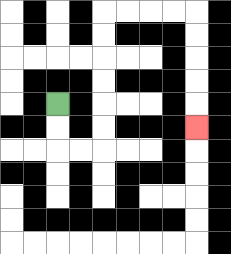{'start': '[2, 4]', 'end': '[8, 5]', 'path_directions': 'D,D,R,R,U,U,U,U,U,U,R,R,R,R,D,D,D,D,D', 'path_coordinates': '[[2, 4], [2, 5], [2, 6], [3, 6], [4, 6], [4, 5], [4, 4], [4, 3], [4, 2], [4, 1], [4, 0], [5, 0], [6, 0], [7, 0], [8, 0], [8, 1], [8, 2], [8, 3], [8, 4], [8, 5]]'}